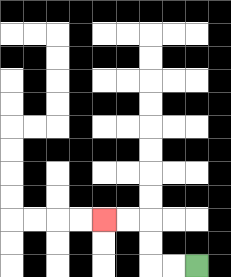{'start': '[8, 11]', 'end': '[4, 9]', 'path_directions': 'L,L,U,U,L,L', 'path_coordinates': '[[8, 11], [7, 11], [6, 11], [6, 10], [6, 9], [5, 9], [4, 9]]'}